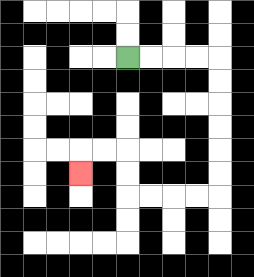{'start': '[5, 2]', 'end': '[3, 7]', 'path_directions': 'R,R,R,R,D,D,D,D,D,D,L,L,L,L,U,U,L,L,D', 'path_coordinates': '[[5, 2], [6, 2], [7, 2], [8, 2], [9, 2], [9, 3], [9, 4], [9, 5], [9, 6], [9, 7], [9, 8], [8, 8], [7, 8], [6, 8], [5, 8], [5, 7], [5, 6], [4, 6], [3, 6], [3, 7]]'}